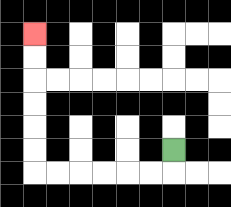{'start': '[7, 6]', 'end': '[1, 1]', 'path_directions': 'D,L,L,L,L,L,L,U,U,U,U,U,U', 'path_coordinates': '[[7, 6], [7, 7], [6, 7], [5, 7], [4, 7], [3, 7], [2, 7], [1, 7], [1, 6], [1, 5], [1, 4], [1, 3], [1, 2], [1, 1]]'}